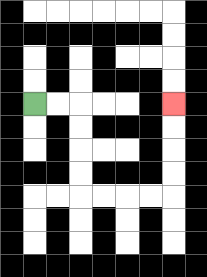{'start': '[1, 4]', 'end': '[7, 4]', 'path_directions': 'R,R,D,D,D,D,R,R,R,R,U,U,U,U', 'path_coordinates': '[[1, 4], [2, 4], [3, 4], [3, 5], [3, 6], [3, 7], [3, 8], [4, 8], [5, 8], [6, 8], [7, 8], [7, 7], [7, 6], [7, 5], [7, 4]]'}